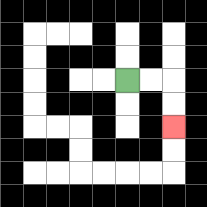{'start': '[5, 3]', 'end': '[7, 5]', 'path_directions': 'R,R,D,D', 'path_coordinates': '[[5, 3], [6, 3], [7, 3], [7, 4], [7, 5]]'}